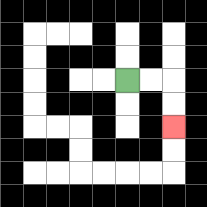{'start': '[5, 3]', 'end': '[7, 5]', 'path_directions': 'R,R,D,D', 'path_coordinates': '[[5, 3], [6, 3], [7, 3], [7, 4], [7, 5]]'}